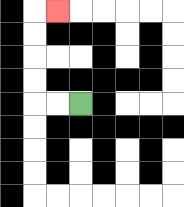{'start': '[3, 4]', 'end': '[2, 0]', 'path_directions': 'L,L,U,U,U,U,R', 'path_coordinates': '[[3, 4], [2, 4], [1, 4], [1, 3], [1, 2], [1, 1], [1, 0], [2, 0]]'}